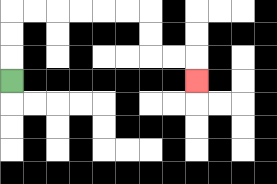{'start': '[0, 3]', 'end': '[8, 3]', 'path_directions': 'U,U,U,R,R,R,R,R,R,D,D,R,R,D', 'path_coordinates': '[[0, 3], [0, 2], [0, 1], [0, 0], [1, 0], [2, 0], [3, 0], [4, 0], [5, 0], [6, 0], [6, 1], [6, 2], [7, 2], [8, 2], [8, 3]]'}